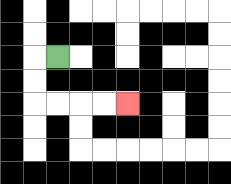{'start': '[2, 2]', 'end': '[5, 4]', 'path_directions': 'L,D,D,R,R,R,R', 'path_coordinates': '[[2, 2], [1, 2], [1, 3], [1, 4], [2, 4], [3, 4], [4, 4], [5, 4]]'}